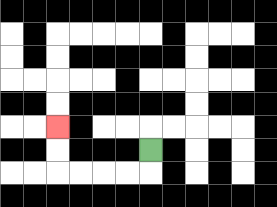{'start': '[6, 6]', 'end': '[2, 5]', 'path_directions': 'D,L,L,L,L,U,U', 'path_coordinates': '[[6, 6], [6, 7], [5, 7], [4, 7], [3, 7], [2, 7], [2, 6], [2, 5]]'}